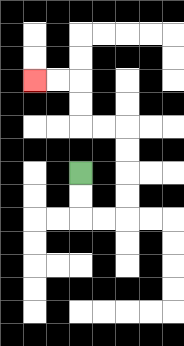{'start': '[3, 7]', 'end': '[1, 3]', 'path_directions': 'D,D,R,R,U,U,U,U,L,L,U,U,L,L', 'path_coordinates': '[[3, 7], [3, 8], [3, 9], [4, 9], [5, 9], [5, 8], [5, 7], [5, 6], [5, 5], [4, 5], [3, 5], [3, 4], [3, 3], [2, 3], [1, 3]]'}